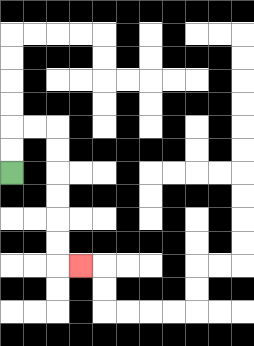{'start': '[0, 7]', 'end': '[3, 11]', 'path_directions': 'U,U,R,R,D,D,D,D,D,D,R', 'path_coordinates': '[[0, 7], [0, 6], [0, 5], [1, 5], [2, 5], [2, 6], [2, 7], [2, 8], [2, 9], [2, 10], [2, 11], [3, 11]]'}